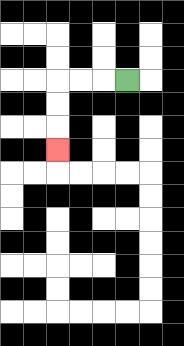{'start': '[5, 3]', 'end': '[2, 6]', 'path_directions': 'L,L,L,D,D,D', 'path_coordinates': '[[5, 3], [4, 3], [3, 3], [2, 3], [2, 4], [2, 5], [2, 6]]'}